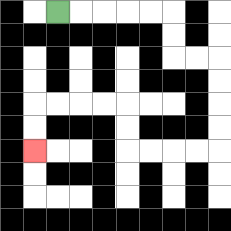{'start': '[2, 0]', 'end': '[1, 6]', 'path_directions': 'R,R,R,R,R,D,D,R,R,D,D,D,D,L,L,L,L,U,U,L,L,L,L,D,D', 'path_coordinates': '[[2, 0], [3, 0], [4, 0], [5, 0], [6, 0], [7, 0], [7, 1], [7, 2], [8, 2], [9, 2], [9, 3], [9, 4], [9, 5], [9, 6], [8, 6], [7, 6], [6, 6], [5, 6], [5, 5], [5, 4], [4, 4], [3, 4], [2, 4], [1, 4], [1, 5], [1, 6]]'}